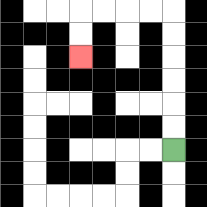{'start': '[7, 6]', 'end': '[3, 2]', 'path_directions': 'U,U,U,U,U,U,L,L,L,L,D,D', 'path_coordinates': '[[7, 6], [7, 5], [7, 4], [7, 3], [7, 2], [7, 1], [7, 0], [6, 0], [5, 0], [4, 0], [3, 0], [3, 1], [3, 2]]'}